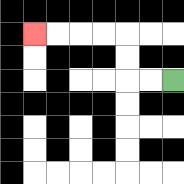{'start': '[7, 3]', 'end': '[1, 1]', 'path_directions': 'L,L,U,U,L,L,L,L', 'path_coordinates': '[[7, 3], [6, 3], [5, 3], [5, 2], [5, 1], [4, 1], [3, 1], [2, 1], [1, 1]]'}